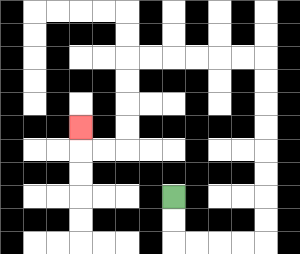{'start': '[7, 8]', 'end': '[3, 5]', 'path_directions': 'D,D,R,R,R,R,U,U,U,U,U,U,U,U,L,L,L,L,L,L,D,D,D,D,L,L,U', 'path_coordinates': '[[7, 8], [7, 9], [7, 10], [8, 10], [9, 10], [10, 10], [11, 10], [11, 9], [11, 8], [11, 7], [11, 6], [11, 5], [11, 4], [11, 3], [11, 2], [10, 2], [9, 2], [8, 2], [7, 2], [6, 2], [5, 2], [5, 3], [5, 4], [5, 5], [5, 6], [4, 6], [3, 6], [3, 5]]'}